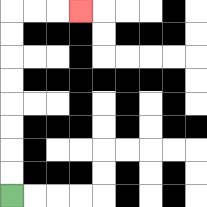{'start': '[0, 8]', 'end': '[3, 0]', 'path_directions': 'U,U,U,U,U,U,U,U,R,R,R', 'path_coordinates': '[[0, 8], [0, 7], [0, 6], [0, 5], [0, 4], [0, 3], [0, 2], [0, 1], [0, 0], [1, 0], [2, 0], [3, 0]]'}